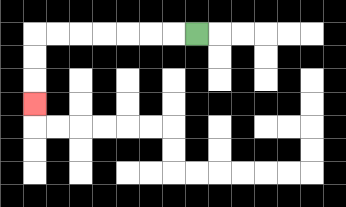{'start': '[8, 1]', 'end': '[1, 4]', 'path_directions': 'L,L,L,L,L,L,L,D,D,D', 'path_coordinates': '[[8, 1], [7, 1], [6, 1], [5, 1], [4, 1], [3, 1], [2, 1], [1, 1], [1, 2], [1, 3], [1, 4]]'}